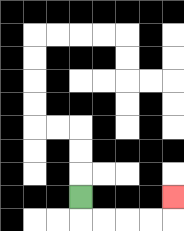{'start': '[3, 8]', 'end': '[7, 8]', 'path_directions': 'D,R,R,R,R,U', 'path_coordinates': '[[3, 8], [3, 9], [4, 9], [5, 9], [6, 9], [7, 9], [7, 8]]'}